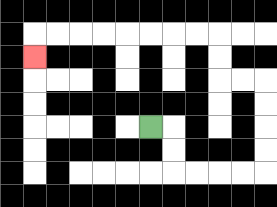{'start': '[6, 5]', 'end': '[1, 2]', 'path_directions': 'R,D,D,R,R,R,R,U,U,U,U,L,L,U,U,L,L,L,L,L,L,L,L,D', 'path_coordinates': '[[6, 5], [7, 5], [7, 6], [7, 7], [8, 7], [9, 7], [10, 7], [11, 7], [11, 6], [11, 5], [11, 4], [11, 3], [10, 3], [9, 3], [9, 2], [9, 1], [8, 1], [7, 1], [6, 1], [5, 1], [4, 1], [3, 1], [2, 1], [1, 1], [1, 2]]'}